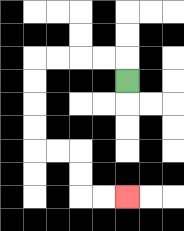{'start': '[5, 3]', 'end': '[5, 8]', 'path_directions': 'U,L,L,L,L,D,D,D,D,R,R,D,D,R,R', 'path_coordinates': '[[5, 3], [5, 2], [4, 2], [3, 2], [2, 2], [1, 2], [1, 3], [1, 4], [1, 5], [1, 6], [2, 6], [3, 6], [3, 7], [3, 8], [4, 8], [5, 8]]'}